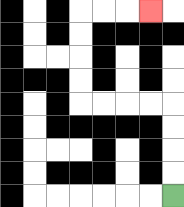{'start': '[7, 8]', 'end': '[6, 0]', 'path_directions': 'U,U,U,U,L,L,L,L,U,U,U,U,R,R,R', 'path_coordinates': '[[7, 8], [7, 7], [7, 6], [7, 5], [7, 4], [6, 4], [5, 4], [4, 4], [3, 4], [3, 3], [3, 2], [3, 1], [3, 0], [4, 0], [5, 0], [6, 0]]'}